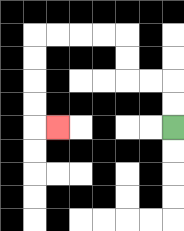{'start': '[7, 5]', 'end': '[2, 5]', 'path_directions': 'U,U,L,L,U,U,L,L,L,L,D,D,D,D,R', 'path_coordinates': '[[7, 5], [7, 4], [7, 3], [6, 3], [5, 3], [5, 2], [5, 1], [4, 1], [3, 1], [2, 1], [1, 1], [1, 2], [1, 3], [1, 4], [1, 5], [2, 5]]'}